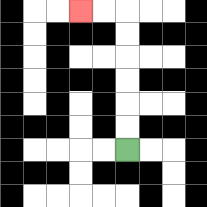{'start': '[5, 6]', 'end': '[3, 0]', 'path_directions': 'U,U,U,U,U,U,L,L', 'path_coordinates': '[[5, 6], [5, 5], [5, 4], [5, 3], [5, 2], [5, 1], [5, 0], [4, 0], [3, 0]]'}